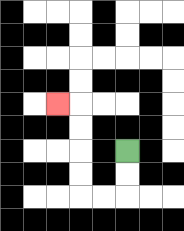{'start': '[5, 6]', 'end': '[2, 4]', 'path_directions': 'D,D,L,L,U,U,U,U,L', 'path_coordinates': '[[5, 6], [5, 7], [5, 8], [4, 8], [3, 8], [3, 7], [3, 6], [3, 5], [3, 4], [2, 4]]'}